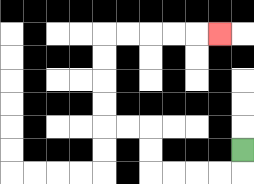{'start': '[10, 6]', 'end': '[9, 1]', 'path_directions': 'D,L,L,L,L,U,U,L,L,U,U,U,U,R,R,R,R,R', 'path_coordinates': '[[10, 6], [10, 7], [9, 7], [8, 7], [7, 7], [6, 7], [6, 6], [6, 5], [5, 5], [4, 5], [4, 4], [4, 3], [4, 2], [4, 1], [5, 1], [6, 1], [7, 1], [8, 1], [9, 1]]'}